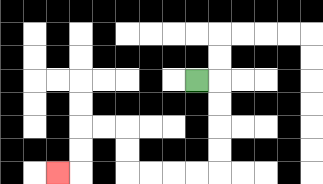{'start': '[8, 3]', 'end': '[2, 7]', 'path_directions': 'R,D,D,D,D,L,L,L,L,U,U,L,L,D,D,L', 'path_coordinates': '[[8, 3], [9, 3], [9, 4], [9, 5], [9, 6], [9, 7], [8, 7], [7, 7], [6, 7], [5, 7], [5, 6], [5, 5], [4, 5], [3, 5], [3, 6], [3, 7], [2, 7]]'}